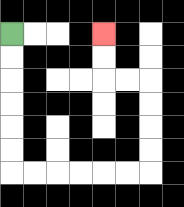{'start': '[0, 1]', 'end': '[4, 1]', 'path_directions': 'D,D,D,D,D,D,R,R,R,R,R,R,U,U,U,U,L,L,U,U', 'path_coordinates': '[[0, 1], [0, 2], [0, 3], [0, 4], [0, 5], [0, 6], [0, 7], [1, 7], [2, 7], [3, 7], [4, 7], [5, 7], [6, 7], [6, 6], [6, 5], [6, 4], [6, 3], [5, 3], [4, 3], [4, 2], [4, 1]]'}